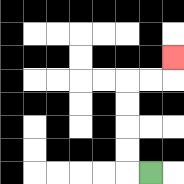{'start': '[6, 7]', 'end': '[7, 2]', 'path_directions': 'L,U,U,U,U,R,R,U', 'path_coordinates': '[[6, 7], [5, 7], [5, 6], [5, 5], [5, 4], [5, 3], [6, 3], [7, 3], [7, 2]]'}